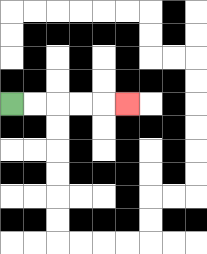{'start': '[0, 4]', 'end': '[5, 4]', 'path_directions': 'R,R,R,R,R', 'path_coordinates': '[[0, 4], [1, 4], [2, 4], [3, 4], [4, 4], [5, 4]]'}